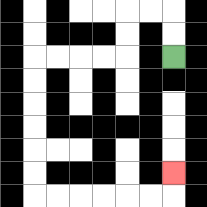{'start': '[7, 2]', 'end': '[7, 7]', 'path_directions': 'U,U,L,L,D,D,L,L,L,L,D,D,D,D,D,D,R,R,R,R,R,R,U', 'path_coordinates': '[[7, 2], [7, 1], [7, 0], [6, 0], [5, 0], [5, 1], [5, 2], [4, 2], [3, 2], [2, 2], [1, 2], [1, 3], [1, 4], [1, 5], [1, 6], [1, 7], [1, 8], [2, 8], [3, 8], [4, 8], [5, 8], [6, 8], [7, 8], [7, 7]]'}